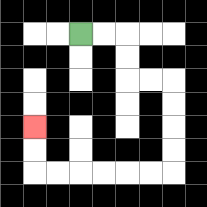{'start': '[3, 1]', 'end': '[1, 5]', 'path_directions': 'R,R,D,D,R,R,D,D,D,D,L,L,L,L,L,L,U,U', 'path_coordinates': '[[3, 1], [4, 1], [5, 1], [5, 2], [5, 3], [6, 3], [7, 3], [7, 4], [7, 5], [7, 6], [7, 7], [6, 7], [5, 7], [4, 7], [3, 7], [2, 7], [1, 7], [1, 6], [1, 5]]'}